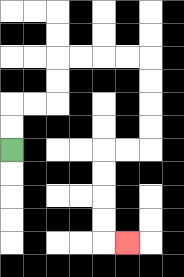{'start': '[0, 6]', 'end': '[5, 10]', 'path_directions': 'U,U,R,R,U,U,R,R,R,R,D,D,D,D,L,L,D,D,D,D,R', 'path_coordinates': '[[0, 6], [0, 5], [0, 4], [1, 4], [2, 4], [2, 3], [2, 2], [3, 2], [4, 2], [5, 2], [6, 2], [6, 3], [6, 4], [6, 5], [6, 6], [5, 6], [4, 6], [4, 7], [4, 8], [4, 9], [4, 10], [5, 10]]'}